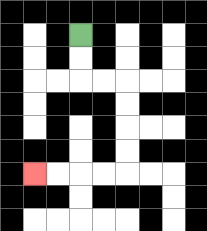{'start': '[3, 1]', 'end': '[1, 7]', 'path_directions': 'D,D,R,R,D,D,D,D,L,L,L,L', 'path_coordinates': '[[3, 1], [3, 2], [3, 3], [4, 3], [5, 3], [5, 4], [5, 5], [5, 6], [5, 7], [4, 7], [3, 7], [2, 7], [1, 7]]'}